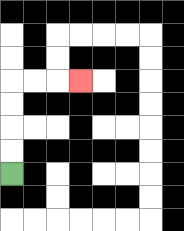{'start': '[0, 7]', 'end': '[3, 3]', 'path_directions': 'U,U,U,U,R,R,R', 'path_coordinates': '[[0, 7], [0, 6], [0, 5], [0, 4], [0, 3], [1, 3], [2, 3], [3, 3]]'}